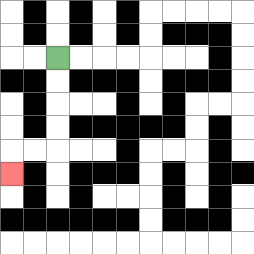{'start': '[2, 2]', 'end': '[0, 7]', 'path_directions': 'D,D,D,D,L,L,D', 'path_coordinates': '[[2, 2], [2, 3], [2, 4], [2, 5], [2, 6], [1, 6], [0, 6], [0, 7]]'}